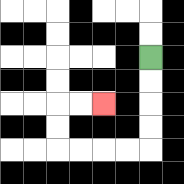{'start': '[6, 2]', 'end': '[4, 4]', 'path_directions': 'D,D,D,D,L,L,L,L,U,U,R,R', 'path_coordinates': '[[6, 2], [6, 3], [6, 4], [6, 5], [6, 6], [5, 6], [4, 6], [3, 6], [2, 6], [2, 5], [2, 4], [3, 4], [4, 4]]'}